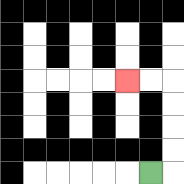{'start': '[6, 7]', 'end': '[5, 3]', 'path_directions': 'R,U,U,U,U,L,L', 'path_coordinates': '[[6, 7], [7, 7], [7, 6], [7, 5], [7, 4], [7, 3], [6, 3], [5, 3]]'}